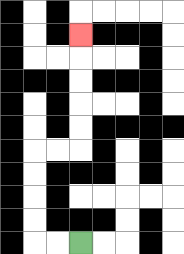{'start': '[3, 10]', 'end': '[3, 1]', 'path_directions': 'L,L,U,U,U,U,R,R,U,U,U,U,U', 'path_coordinates': '[[3, 10], [2, 10], [1, 10], [1, 9], [1, 8], [1, 7], [1, 6], [2, 6], [3, 6], [3, 5], [3, 4], [3, 3], [3, 2], [3, 1]]'}